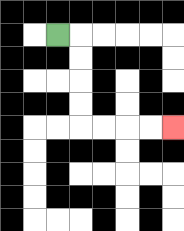{'start': '[2, 1]', 'end': '[7, 5]', 'path_directions': 'R,D,D,D,D,R,R,R,R', 'path_coordinates': '[[2, 1], [3, 1], [3, 2], [3, 3], [3, 4], [3, 5], [4, 5], [5, 5], [6, 5], [7, 5]]'}